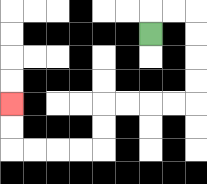{'start': '[6, 1]', 'end': '[0, 4]', 'path_directions': 'U,R,R,D,D,D,D,L,L,L,L,D,D,L,L,L,L,U,U', 'path_coordinates': '[[6, 1], [6, 0], [7, 0], [8, 0], [8, 1], [8, 2], [8, 3], [8, 4], [7, 4], [6, 4], [5, 4], [4, 4], [4, 5], [4, 6], [3, 6], [2, 6], [1, 6], [0, 6], [0, 5], [0, 4]]'}